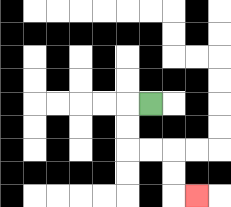{'start': '[6, 4]', 'end': '[8, 8]', 'path_directions': 'L,D,D,R,R,D,D,R', 'path_coordinates': '[[6, 4], [5, 4], [5, 5], [5, 6], [6, 6], [7, 6], [7, 7], [7, 8], [8, 8]]'}